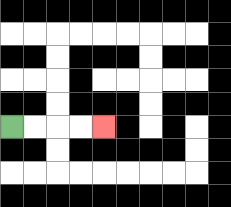{'start': '[0, 5]', 'end': '[4, 5]', 'path_directions': 'R,R,R,R', 'path_coordinates': '[[0, 5], [1, 5], [2, 5], [3, 5], [4, 5]]'}